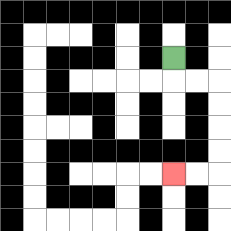{'start': '[7, 2]', 'end': '[7, 7]', 'path_directions': 'D,R,R,D,D,D,D,L,L', 'path_coordinates': '[[7, 2], [7, 3], [8, 3], [9, 3], [9, 4], [9, 5], [9, 6], [9, 7], [8, 7], [7, 7]]'}